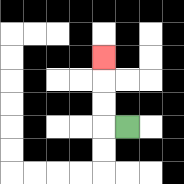{'start': '[5, 5]', 'end': '[4, 2]', 'path_directions': 'L,U,U,U', 'path_coordinates': '[[5, 5], [4, 5], [4, 4], [4, 3], [4, 2]]'}